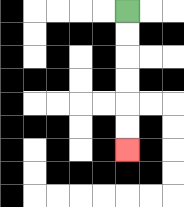{'start': '[5, 0]', 'end': '[5, 6]', 'path_directions': 'D,D,D,D,D,D', 'path_coordinates': '[[5, 0], [5, 1], [5, 2], [5, 3], [5, 4], [5, 5], [5, 6]]'}